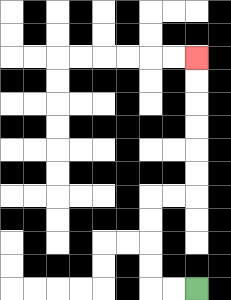{'start': '[8, 12]', 'end': '[8, 2]', 'path_directions': 'L,L,U,U,U,U,R,R,U,U,U,U,U,U', 'path_coordinates': '[[8, 12], [7, 12], [6, 12], [6, 11], [6, 10], [6, 9], [6, 8], [7, 8], [8, 8], [8, 7], [8, 6], [8, 5], [8, 4], [8, 3], [8, 2]]'}